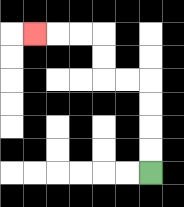{'start': '[6, 7]', 'end': '[1, 1]', 'path_directions': 'U,U,U,U,L,L,U,U,L,L,L', 'path_coordinates': '[[6, 7], [6, 6], [6, 5], [6, 4], [6, 3], [5, 3], [4, 3], [4, 2], [4, 1], [3, 1], [2, 1], [1, 1]]'}